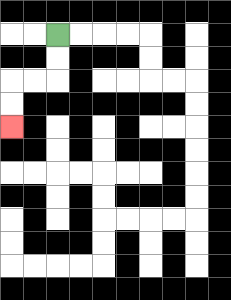{'start': '[2, 1]', 'end': '[0, 5]', 'path_directions': 'D,D,L,L,D,D', 'path_coordinates': '[[2, 1], [2, 2], [2, 3], [1, 3], [0, 3], [0, 4], [0, 5]]'}